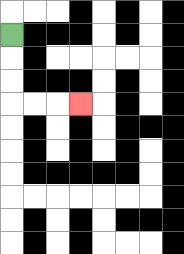{'start': '[0, 1]', 'end': '[3, 4]', 'path_directions': 'D,D,D,R,R,R', 'path_coordinates': '[[0, 1], [0, 2], [0, 3], [0, 4], [1, 4], [2, 4], [3, 4]]'}